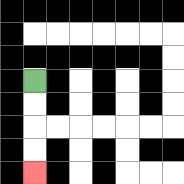{'start': '[1, 3]', 'end': '[1, 7]', 'path_directions': 'D,D,D,D', 'path_coordinates': '[[1, 3], [1, 4], [1, 5], [1, 6], [1, 7]]'}